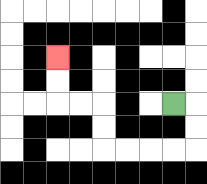{'start': '[7, 4]', 'end': '[2, 2]', 'path_directions': 'R,D,D,L,L,L,L,U,U,L,L,U,U', 'path_coordinates': '[[7, 4], [8, 4], [8, 5], [8, 6], [7, 6], [6, 6], [5, 6], [4, 6], [4, 5], [4, 4], [3, 4], [2, 4], [2, 3], [2, 2]]'}